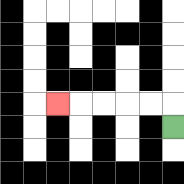{'start': '[7, 5]', 'end': '[2, 4]', 'path_directions': 'U,L,L,L,L,L', 'path_coordinates': '[[7, 5], [7, 4], [6, 4], [5, 4], [4, 4], [3, 4], [2, 4]]'}